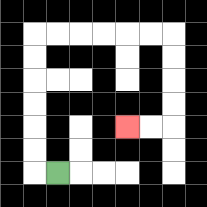{'start': '[2, 7]', 'end': '[5, 5]', 'path_directions': 'L,U,U,U,U,U,U,R,R,R,R,R,R,D,D,D,D,L,L', 'path_coordinates': '[[2, 7], [1, 7], [1, 6], [1, 5], [1, 4], [1, 3], [1, 2], [1, 1], [2, 1], [3, 1], [4, 1], [5, 1], [6, 1], [7, 1], [7, 2], [7, 3], [7, 4], [7, 5], [6, 5], [5, 5]]'}